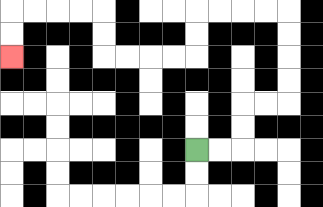{'start': '[8, 6]', 'end': '[0, 2]', 'path_directions': 'R,R,U,U,R,R,U,U,U,U,L,L,L,L,D,D,L,L,L,L,U,U,L,L,L,L,D,D', 'path_coordinates': '[[8, 6], [9, 6], [10, 6], [10, 5], [10, 4], [11, 4], [12, 4], [12, 3], [12, 2], [12, 1], [12, 0], [11, 0], [10, 0], [9, 0], [8, 0], [8, 1], [8, 2], [7, 2], [6, 2], [5, 2], [4, 2], [4, 1], [4, 0], [3, 0], [2, 0], [1, 0], [0, 0], [0, 1], [0, 2]]'}